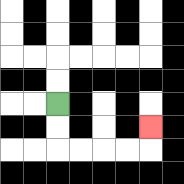{'start': '[2, 4]', 'end': '[6, 5]', 'path_directions': 'D,D,R,R,R,R,U', 'path_coordinates': '[[2, 4], [2, 5], [2, 6], [3, 6], [4, 6], [5, 6], [6, 6], [6, 5]]'}